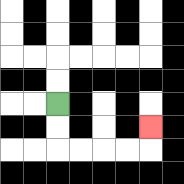{'start': '[2, 4]', 'end': '[6, 5]', 'path_directions': 'D,D,R,R,R,R,U', 'path_coordinates': '[[2, 4], [2, 5], [2, 6], [3, 6], [4, 6], [5, 6], [6, 6], [6, 5]]'}